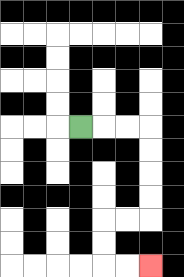{'start': '[3, 5]', 'end': '[6, 11]', 'path_directions': 'R,R,R,D,D,D,D,L,L,D,D,R,R', 'path_coordinates': '[[3, 5], [4, 5], [5, 5], [6, 5], [6, 6], [6, 7], [6, 8], [6, 9], [5, 9], [4, 9], [4, 10], [4, 11], [5, 11], [6, 11]]'}